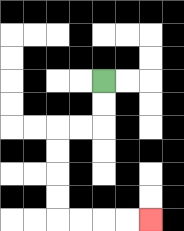{'start': '[4, 3]', 'end': '[6, 9]', 'path_directions': 'D,D,L,L,D,D,D,D,R,R,R,R', 'path_coordinates': '[[4, 3], [4, 4], [4, 5], [3, 5], [2, 5], [2, 6], [2, 7], [2, 8], [2, 9], [3, 9], [4, 9], [5, 9], [6, 9]]'}